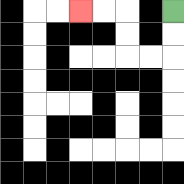{'start': '[7, 0]', 'end': '[3, 0]', 'path_directions': 'D,D,L,L,U,U,L,L', 'path_coordinates': '[[7, 0], [7, 1], [7, 2], [6, 2], [5, 2], [5, 1], [5, 0], [4, 0], [3, 0]]'}